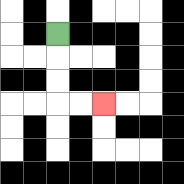{'start': '[2, 1]', 'end': '[4, 4]', 'path_directions': 'D,D,D,R,R', 'path_coordinates': '[[2, 1], [2, 2], [2, 3], [2, 4], [3, 4], [4, 4]]'}